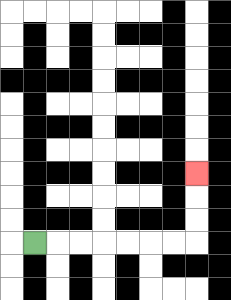{'start': '[1, 10]', 'end': '[8, 7]', 'path_directions': 'R,R,R,R,R,R,R,U,U,U', 'path_coordinates': '[[1, 10], [2, 10], [3, 10], [4, 10], [5, 10], [6, 10], [7, 10], [8, 10], [8, 9], [8, 8], [8, 7]]'}